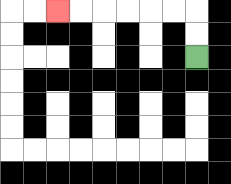{'start': '[8, 2]', 'end': '[2, 0]', 'path_directions': 'U,U,L,L,L,L,L,L', 'path_coordinates': '[[8, 2], [8, 1], [8, 0], [7, 0], [6, 0], [5, 0], [4, 0], [3, 0], [2, 0]]'}